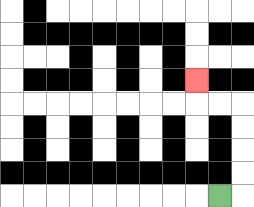{'start': '[9, 8]', 'end': '[8, 3]', 'path_directions': 'R,U,U,U,U,L,L,U', 'path_coordinates': '[[9, 8], [10, 8], [10, 7], [10, 6], [10, 5], [10, 4], [9, 4], [8, 4], [8, 3]]'}